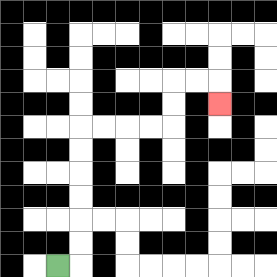{'start': '[2, 11]', 'end': '[9, 4]', 'path_directions': 'R,U,U,U,U,U,U,R,R,R,R,U,U,R,R,D', 'path_coordinates': '[[2, 11], [3, 11], [3, 10], [3, 9], [3, 8], [3, 7], [3, 6], [3, 5], [4, 5], [5, 5], [6, 5], [7, 5], [7, 4], [7, 3], [8, 3], [9, 3], [9, 4]]'}